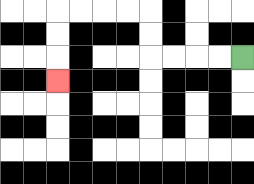{'start': '[10, 2]', 'end': '[2, 3]', 'path_directions': 'L,L,L,L,U,U,L,L,L,L,D,D,D', 'path_coordinates': '[[10, 2], [9, 2], [8, 2], [7, 2], [6, 2], [6, 1], [6, 0], [5, 0], [4, 0], [3, 0], [2, 0], [2, 1], [2, 2], [2, 3]]'}